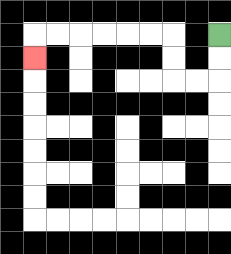{'start': '[9, 1]', 'end': '[1, 2]', 'path_directions': 'D,D,L,L,U,U,L,L,L,L,L,L,D', 'path_coordinates': '[[9, 1], [9, 2], [9, 3], [8, 3], [7, 3], [7, 2], [7, 1], [6, 1], [5, 1], [4, 1], [3, 1], [2, 1], [1, 1], [1, 2]]'}